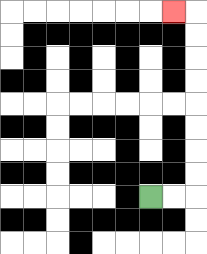{'start': '[6, 8]', 'end': '[7, 0]', 'path_directions': 'R,R,U,U,U,U,U,U,U,U,L', 'path_coordinates': '[[6, 8], [7, 8], [8, 8], [8, 7], [8, 6], [8, 5], [8, 4], [8, 3], [8, 2], [8, 1], [8, 0], [7, 0]]'}